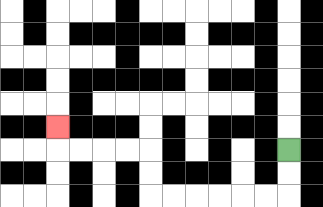{'start': '[12, 6]', 'end': '[2, 5]', 'path_directions': 'D,D,L,L,L,L,L,L,U,U,L,L,L,L,U', 'path_coordinates': '[[12, 6], [12, 7], [12, 8], [11, 8], [10, 8], [9, 8], [8, 8], [7, 8], [6, 8], [6, 7], [6, 6], [5, 6], [4, 6], [3, 6], [2, 6], [2, 5]]'}